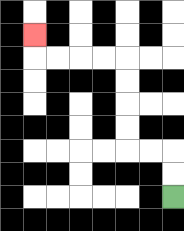{'start': '[7, 8]', 'end': '[1, 1]', 'path_directions': 'U,U,L,L,U,U,U,U,L,L,L,L,U', 'path_coordinates': '[[7, 8], [7, 7], [7, 6], [6, 6], [5, 6], [5, 5], [5, 4], [5, 3], [5, 2], [4, 2], [3, 2], [2, 2], [1, 2], [1, 1]]'}